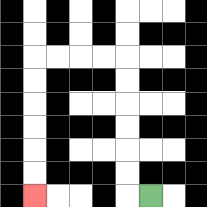{'start': '[6, 8]', 'end': '[1, 8]', 'path_directions': 'L,U,U,U,U,U,U,L,L,L,L,D,D,D,D,D,D', 'path_coordinates': '[[6, 8], [5, 8], [5, 7], [5, 6], [5, 5], [5, 4], [5, 3], [5, 2], [4, 2], [3, 2], [2, 2], [1, 2], [1, 3], [1, 4], [1, 5], [1, 6], [1, 7], [1, 8]]'}